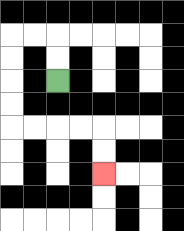{'start': '[2, 3]', 'end': '[4, 7]', 'path_directions': 'U,U,L,L,D,D,D,D,R,R,R,R,D,D', 'path_coordinates': '[[2, 3], [2, 2], [2, 1], [1, 1], [0, 1], [0, 2], [0, 3], [0, 4], [0, 5], [1, 5], [2, 5], [3, 5], [4, 5], [4, 6], [4, 7]]'}